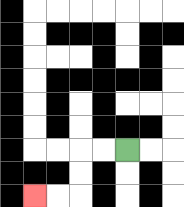{'start': '[5, 6]', 'end': '[1, 8]', 'path_directions': 'L,L,D,D,L,L', 'path_coordinates': '[[5, 6], [4, 6], [3, 6], [3, 7], [3, 8], [2, 8], [1, 8]]'}